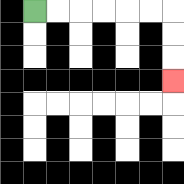{'start': '[1, 0]', 'end': '[7, 3]', 'path_directions': 'R,R,R,R,R,R,D,D,D', 'path_coordinates': '[[1, 0], [2, 0], [3, 0], [4, 0], [5, 0], [6, 0], [7, 0], [7, 1], [7, 2], [7, 3]]'}